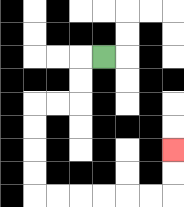{'start': '[4, 2]', 'end': '[7, 6]', 'path_directions': 'L,D,D,L,L,D,D,D,D,R,R,R,R,R,R,U,U', 'path_coordinates': '[[4, 2], [3, 2], [3, 3], [3, 4], [2, 4], [1, 4], [1, 5], [1, 6], [1, 7], [1, 8], [2, 8], [3, 8], [4, 8], [5, 8], [6, 8], [7, 8], [7, 7], [7, 6]]'}